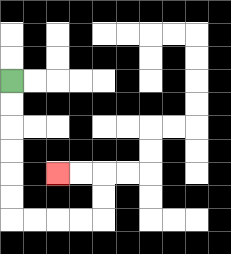{'start': '[0, 3]', 'end': '[2, 7]', 'path_directions': 'D,D,D,D,D,D,R,R,R,R,U,U,L,L', 'path_coordinates': '[[0, 3], [0, 4], [0, 5], [0, 6], [0, 7], [0, 8], [0, 9], [1, 9], [2, 9], [3, 9], [4, 9], [4, 8], [4, 7], [3, 7], [2, 7]]'}